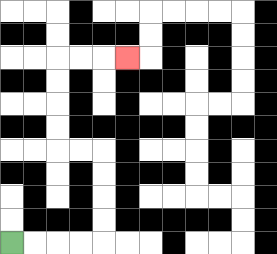{'start': '[0, 10]', 'end': '[5, 2]', 'path_directions': 'R,R,R,R,U,U,U,U,L,L,U,U,U,U,R,R,R', 'path_coordinates': '[[0, 10], [1, 10], [2, 10], [3, 10], [4, 10], [4, 9], [4, 8], [4, 7], [4, 6], [3, 6], [2, 6], [2, 5], [2, 4], [2, 3], [2, 2], [3, 2], [4, 2], [5, 2]]'}